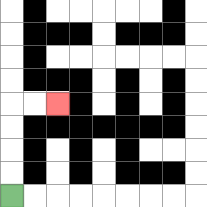{'start': '[0, 8]', 'end': '[2, 4]', 'path_directions': 'U,U,U,U,R,R', 'path_coordinates': '[[0, 8], [0, 7], [0, 6], [0, 5], [0, 4], [1, 4], [2, 4]]'}